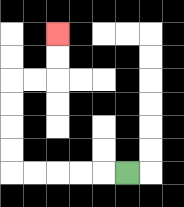{'start': '[5, 7]', 'end': '[2, 1]', 'path_directions': 'L,L,L,L,L,U,U,U,U,R,R,U,U', 'path_coordinates': '[[5, 7], [4, 7], [3, 7], [2, 7], [1, 7], [0, 7], [0, 6], [0, 5], [0, 4], [0, 3], [1, 3], [2, 3], [2, 2], [2, 1]]'}